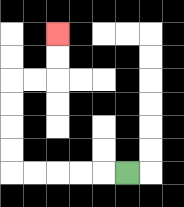{'start': '[5, 7]', 'end': '[2, 1]', 'path_directions': 'L,L,L,L,L,U,U,U,U,R,R,U,U', 'path_coordinates': '[[5, 7], [4, 7], [3, 7], [2, 7], [1, 7], [0, 7], [0, 6], [0, 5], [0, 4], [0, 3], [1, 3], [2, 3], [2, 2], [2, 1]]'}